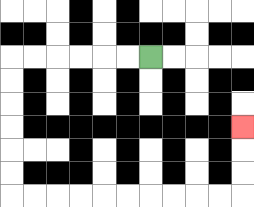{'start': '[6, 2]', 'end': '[10, 5]', 'path_directions': 'L,L,L,L,L,L,D,D,D,D,D,D,R,R,R,R,R,R,R,R,R,R,U,U,U', 'path_coordinates': '[[6, 2], [5, 2], [4, 2], [3, 2], [2, 2], [1, 2], [0, 2], [0, 3], [0, 4], [0, 5], [0, 6], [0, 7], [0, 8], [1, 8], [2, 8], [3, 8], [4, 8], [5, 8], [6, 8], [7, 8], [8, 8], [9, 8], [10, 8], [10, 7], [10, 6], [10, 5]]'}